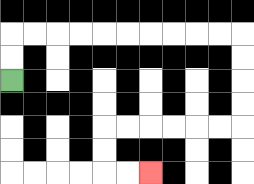{'start': '[0, 3]', 'end': '[6, 7]', 'path_directions': 'U,U,R,R,R,R,R,R,R,R,R,R,D,D,D,D,L,L,L,L,L,L,D,D,R,R', 'path_coordinates': '[[0, 3], [0, 2], [0, 1], [1, 1], [2, 1], [3, 1], [4, 1], [5, 1], [6, 1], [7, 1], [8, 1], [9, 1], [10, 1], [10, 2], [10, 3], [10, 4], [10, 5], [9, 5], [8, 5], [7, 5], [6, 5], [5, 5], [4, 5], [4, 6], [4, 7], [5, 7], [6, 7]]'}